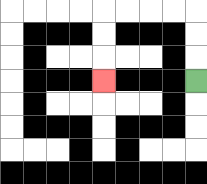{'start': '[8, 3]', 'end': '[4, 3]', 'path_directions': 'U,U,U,L,L,L,L,D,D,D', 'path_coordinates': '[[8, 3], [8, 2], [8, 1], [8, 0], [7, 0], [6, 0], [5, 0], [4, 0], [4, 1], [4, 2], [4, 3]]'}